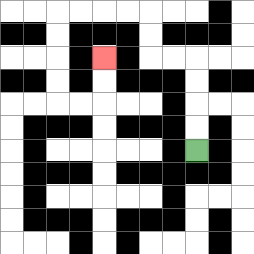{'start': '[8, 6]', 'end': '[4, 2]', 'path_directions': 'U,U,U,U,L,L,U,U,L,L,L,L,D,D,D,D,R,R,U,U', 'path_coordinates': '[[8, 6], [8, 5], [8, 4], [8, 3], [8, 2], [7, 2], [6, 2], [6, 1], [6, 0], [5, 0], [4, 0], [3, 0], [2, 0], [2, 1], [2, 2], [2, 3], [2, 4], [3, 4], [4, 4], [4, 3], [4, 2]]'}